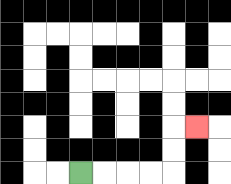{'start': '[3, 7]', 'end': '[8, 5]', 'path_directions': 'R,R,R,R,U,U,R', 'path_coordinates': '[[3, 7], [4, 7], [5, 7], [6, 7], [7, 7], [7, 6], [7, 5], [8, 5]]'}